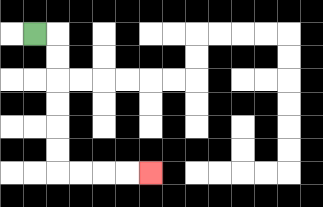{'start': '[1, 1]', 'end': '[6, 7]', 'path_directions': 'R,D,D,D,D,D,D,R,R,R,R', 'path_coordinates': '[[1, 1], [2, 1], [2, 2], [2, 3], [2, 4], [2, 5], [2, 6], [2, 7], [3, 7], [4, 7], [5, 7], [6, 7]]'}